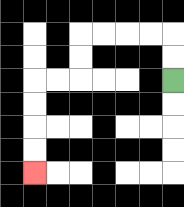{'start': '[7, 3]', 'end': '[1, 7]', 'path_directions': 'U,U,L,L,L,L,D,D,L,L,D,D,D,D', 'path_coordinates': '[[7, 3], [7, 2], [7, 1], [6, 1], [5, 1], [4, 1], [3, 1], [3, 2], [3, 3], [2, 3], [1, 3], [1, 4], [1, 5], [1, 6], [1, 7]]'}